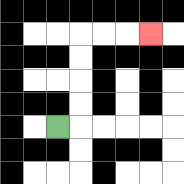{'start': '[2, 5]', 'end': '[6, 1]', 'path_directions': 'R,U,U,U,U,R,R,R', 'path_coordinates': '[[2, 5], [3, 5], [3, 4], [3, 3], [3, 2], [3, 1], [4, 1], [5, 1], [6, 1]]'}